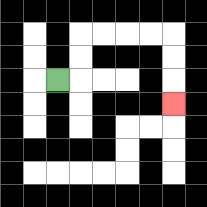{'start': '[2, 3]', 'end': '[7, 4]', 'path_directions': 'R,U,U,R,R,R,R,D,D,D', 'path_coordinates': '[[2, 3], [3, 3], [3, 2], [3, 1], [4, 1], [5, 1], [6, 1], [7, 1], [7, 2], [7, 3], [7, 4]]'}